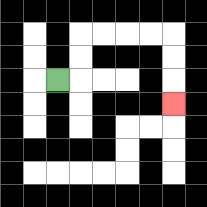{'start': '[2, 3]', 'end': '[7, 4]', 'path_directions': 'R,U,U,R,R,R,R,D,D,D', 'path_coordinates': '[[2, 3], [3, 3], [3, 2], [3, 1], [4, 1], [5, 1], [6, 1], [7, 1], [7, 2], [7, 3], [7, 4]]'}